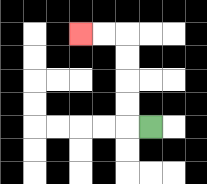{'start': '[6, 5]', 'end': '[3, 1]', 'path_directions': 'L,U,U,U,U,L,L', 'path_coordinates': '[[6, 5], [5, 5], [5, 4], [5, 3], [5, 2], [5, 1], [4, 1], [3, 1]]'}